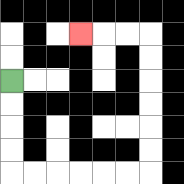{'start': '[0, 3]', 'end': '[3, 1]', 'path_directions': 'D,D,D,D,R,R,R,R,R,R,U,U,U,U,U,U,L,L,L', 'path_coordinates': '[[0, 3], [0, 4], [0, 5], [0, 6], [0, 7], [1, 7], [2, 7], [3, 7], [4, 7], [5, 7], [6, 7], [6, 6], [6, 5], [6, 4], [6, 3], [6, 2], [6, 1], [5, 1], [4, 1], [3, 1]]'}